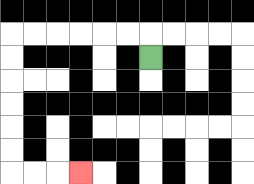{'start': '[6, 2]', 'end': '[3, 7]', 'path_directions': 'U,L,L,L,L,L,L,D,D,D,D,D,D,R,R,R', 'path_coordinates': '[[6, 2], [6, 1], [5, 1], [4, 1], [3, 1], [2, 1], [1, 1], [0, 1], [0, 2], [0, 3], [0, 4], [0, 5], [0, 6], [0, 7], [1, 7], [2, 7], [3, 7]]'}